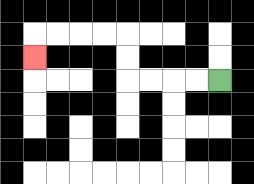{'start': '[9, 3]', 'end': '[1, 2]', 'path_directions': 'L,L,L,L,U,U,L,L,L,L,D', 'path_coordinates': '[[9, 3], [8, 3], [7, 3], [6, 3], [5, 3], [5, 2], [5, 1], [4, 1], [3, 1], [2, 1], [1, 1], [1, 2]]'}